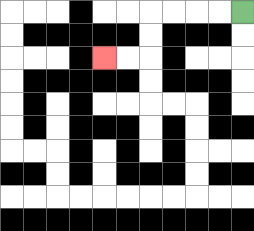{'start': '[10, 0]', 'end': '[4, 2]', 'path_directions': 'L,L,L,L,D,D,L,L', 'path_coordinates': '[[10, 0], [9, 0], [8, 0], [7, 0], [6, 0], [6, 1], [6, 2], [5, 2], [4, 2]]'}